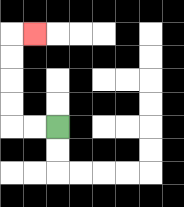{'start': '[2, 5]', 'end': '[1, 1]', 'path_directions': 'L,L,U,U,U,U,R', 'path_coordinates': '[[2, 5], [1, 5], [0, 5], [0, 4], [0, 3], [0, 2], [0, 1], [1, 1]]'}